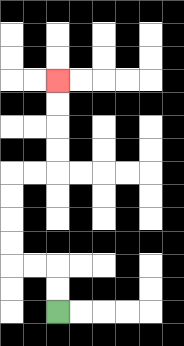{'start': '[2, 13]', 'end': '[2, 3]', 'path_directions': 'U,U,L,L,U,U,U,U,R,R,U,U,U,U', 'path_coordinates': '[[2, 13], [2, 12], [2, 11], [1, 11], [0, 11], [0, 10], [0, 9], [0, 8], [0, 7], [1, 7], [2, 7], [2, 6], [2, 5], [2, 4], [2, 3]]'}